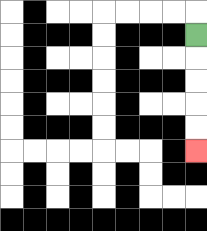{'start': '[8, 1]', 'end': '[8, 6]', 'path_directions': 'D,D,D,D,D', 'path_coordinates': '[[8, 1], [8, 2], [8, 3], [8, 4], [8, 5], [8, 6]]'}